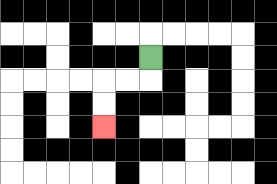{'start': '[6, 2]', 'end': '[4, 5]', 'path_directions': 'D,L,L,D,D', 'path_coordinates': '[[6, 2], [6, 3], [5, 3], [4, 3], [4, 4], [4, 5]]'}